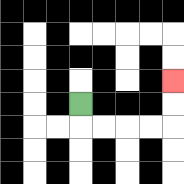{'start': '[3, 4]', 'end': '[7, 3]', 'path_directions': 'D,R,R,R,R,U,U', 'path_coordinates': '[[3, 4], [3, 5], [4, 5], [5, 5], [6, 5], [7, 5], [7, 4], [7, 3]]'}